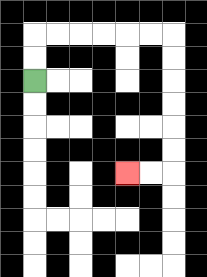{'start': '[1, 3]', 'end': '[5, 7]', 'path_directions': 'U,U,R,R,R,R,R,R,D,D,D,D,D,D,L,L', 'path_coordinates': '[[1, 3], [1, 2], [1, 1], [2, 1], [3, 1], [4, 1], [5, 1], [6, 1], [7, 1], [7, 2], [7, 3], [7, 4], [7, 5], [7, 6], [7, 7], [6, 7], [5, 7]]'}